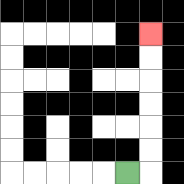{'start': '[5, 7]', 'end': '[6, 1]', 'path_directions': 'R,U,U,U,U,U,U', 'path_coordinates': '[[5, 7], [6, 7], [6, 6], [6, 5], [6, 4], [6, 3], [6, 2], [6, 1]]'}